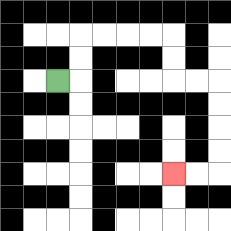{'start': '[2, 3]', 'end': '[7, 7]', 'path_directions': 'R,U,U,R,R,R,R,D,D,R,R,D,D,D,D,L,L', 'path_coordinates': '[[2, 3], [3, 3], [3, 2], [3, 1], [4, 1], [5, 1], [6, 1], [7, 1], [7, 2], [7, 3], [8, 3], [9, 3], [9, 4], [9, 5], [9, 6], [9, 7], [8, 7], [7, 7]]'}